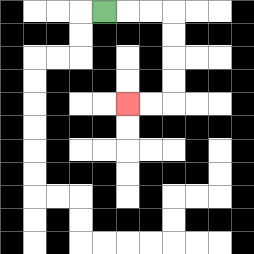{'start': '[4, 0]', 'end': '[5, 4]', 'path_directions': 'R,R,R,D,D,D,D,L,L', 'path_coordinates': '[[4, 0], [5, 0], [6, 0], [7, 0], [7, 1], [7, 2], [7, 3], [7, 4], [6, 4], [5, 4]]'}